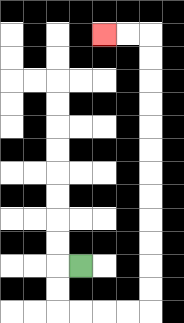{'start': '[3, 11]', 'end': '[4, 1]', 'path_directions': 'L,D,D,R,R,R,R,U,U,U,U,U,U,U,U,U,U,U,U,L,L', 'path_coordinates': '[[3, 11], [2, 11], [2, 12], [2, 13], [3, 13], [4, 13], [5, 13], [6, 13], [6, 12], [6, 11], [6, 10], [6, 9], [6, 8], [6, 7], [6, 6], [6, 5], [6, 4], [6, 3], [6, 2], [6, 1], [5, 1], [4, 1]]'}